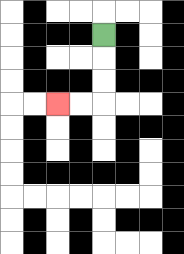{'start': '[4, 1]', 'end': '[2, 4]', 'path_directions': 'D,D,D,L,L', 'path_coordinates': '[[4, 1], [4, 2], [4, 3], [4, 4], [3, 4], [2, 4]]'}